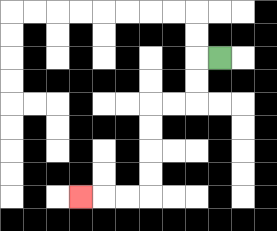{'start': '[9, 2]', 'end': '[3, 8]', 'path_directions': 'L,D,D,L,L,D,D,D,D,L,L,L', 'path_coordinates': '[[9, 2], [8, 2], [8, 3], [8, 4], [7, 4], [6, 4], [6, 5], [6, 6], [6, 7], [6, 8], [5, 8], [4, 8], [3, 8]]'}